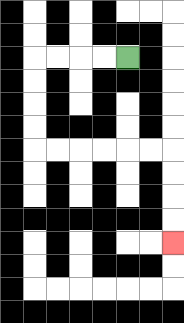{'start': '[5, 2]', 'end': '[7, 10]', 'path_directions': 'L,L,L,L,D,D,D,D,R,R,R,R,R,R,D,D,D,D', 'path_coordinates': '[[5, 2], [4, 2], [3, 2], [2, 2], [1, 2], [1, 3], [1, 4], [1, 5], [1, 6], [2, 6], [3, 6], [4, 6], [5, 6], [6, 6], [7, 6], [7, 7], [7, 8], [7, 9], [7, 10]]'}